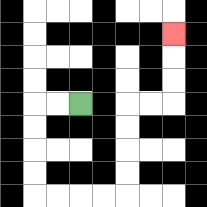{'start': '[3, 4]', 'end': '[7, 1]', 'path_directions': 'L,L,D,D,D,D,R,R,R,R,U,U,U,U,R,R,U,U,U', 'path_coordinates': '[[3, 4], [2, 4], [1, 4], [1, 5], [1, 6], [1, 7], [1, 8], [2, 8], [3, 8], [4, 8], [5, 8], [5, 7], [5, 6], [5, 5], [5, 4], [6, 4], [7, 4], [7, 3], [7, 2], [7, 1]]'}